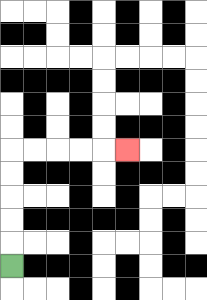{'start': '[0, 11]', 'end': '[5, 6]', 'path_directions': 'U,U,U,U,U,R,R,R,R,R', 'path_coordinates': '[[0, 11], [0, 10], [0, 9], [0, 8], [0, 7], [0, 6], [1, 6], [2, 6], [3, 6], [4, 6], [5, 6]]'}